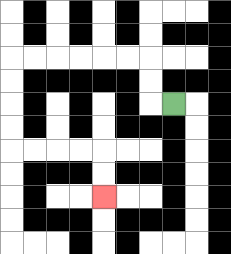{'start': '[7, 4]', 'end': '[4, 8]', 'path_directions': 'L,U,U,L,L,L,L,L,L,D,D,D,D,R,R,R,R,D,D', 'path_coordinates': '[[7, 4], [6, 4], [6, 3], [6, 2], [5, 2], [4, 2], [3, 2], [2, 2], [1, 2], [0, 2], [0, 3], [0, 4], [0, 5], [0, 6], [1, 6], [2, 6], [3, 6], [4, 6], [4, 7], [4, 8]]'}